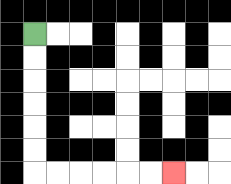{'start': '[1, 1]', 'end': '[7, 7]', 'path_directions': 'D,D,D,D,D,D,R,R,R,R,R,R', 'path_coordinates': '[[1, 1], [1, 2], [1, 3], [1, 4], [1, 5], [1, 6], [1, 7], [2, 7], [3, 7], [4, 7], [5, 7], [6, 7], [7, 7]]'}